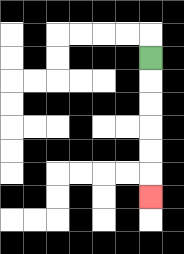{'start': '[6, 2]', 'end': '[6, 8]', 'path_directions': 'D,D,D,D,D,D', 'path_coordinates': '[[6, 2], [6, 3], [6, 4], [6, 5], [6, 6], [6, 7], [6, 8]]'}